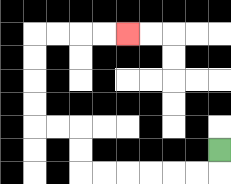{'start': '[9, 6]', 'end': '[5, 1]', 'path_directions': 'D,L,L,L,L,L,L,U,U,L,L,U,U,U,U,R,R,R,R', 'path_coordinates': '[[9, 6], [9, 7], [8, 7], [7, 7], [6, 7], [5, 7], [4, 7], [3, 7], [3, 6], [3, 5], [2, 5], [1, 5], [1, 4], [1, 3], [1, 2], [1, 1], [2, 1], [3, 1], [4, 1], [5, 1]]'}